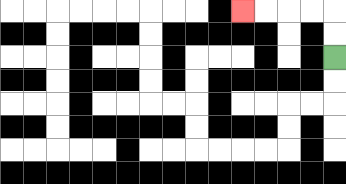{'start': '[14, 2]', 'end': '[10, 0]', 'path_directions': 'U,U,L,L,L,L', 'path_coordinates': '[[14, 2], [14, 1], [14, 0], [13, 0], [12, 0], [11, 0], [10, 0]]'}